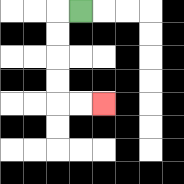{'start': '[3, 0]', 'end': '[4, 4]', 'path_directions': 'L,D,D,D,D,R,R', 'path_coordinates': '[[3, 0], [2, 0], [2, 1], [2, 2], [2, 3], [2, 4], [3, 4], [4, 4]]'}